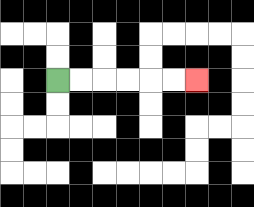{'start': '[2, 3]', 'end': '[8, 3]', 'path_directions': 'R,R,R,R,R,R', 'path_coordinates': '[[2, 3], [3, 3], [4, 3], [5, 3], [6, 3], [7, 3], [8, 3]]'}